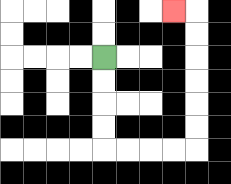{'start': '[4, 2]', 'end': '[7, 0]', 'path_directions': 'D,D,D,D,R,R,R,R,U,U,U,U,U,U,L', 'path_coordinates': '[[4, 2], [4, 3], [4, 4], [4, 5], [4, 6], [5, 6], [6, 6], [7, 6], [8, 6], [8, 5], [8, 4], [8, 3], [8, 2], [8, 1], [8, 0], [7, 0]]'}